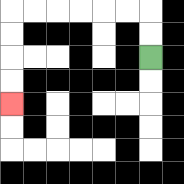{'start': '[6, 2]', 'end': '[0, 4]', 'path_directions': 'U,U,L,L,L,L,L,L,D,D,D,D', 'path_coordinates': '[[6, 2], [6, 1], [6, 0], [5, 0], [4, 0], [3, 0], [2, 0], [1, 0], [0, 0], [0, 1], [0, 2], [0, 3], [0, 4]]'}